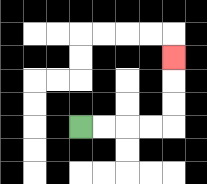{'start': '[3, 5]', 'end': '[7, 2]', 'path_directions': 'R,R,R,R,U,U,U', 'path_coordinates': '[[3, 5], [4, 5], [5, 5], [6, 5], [7, 5], [7, 4], [7, 3], [7, 2]]'}